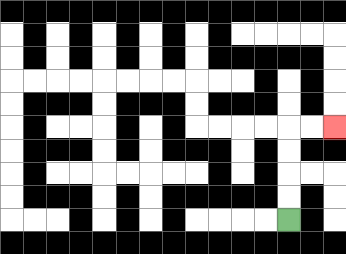{'start': '[12, 9]', 'end': '[14, 5]', 'path_directions': 'U,U,U,U,R,R', 'path_coordinates': '[[12, 9], [12, 8], [12, 7], [12, 6], [12, 5], [13, 5], [14, 5]]'}